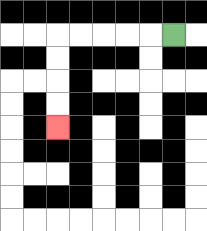{'start': '[7, 1]', 'end': '[2, 5]', 'path_directions': 'L,L,L,L,L,D,D,D,D', 'path_coordinates': '[[7, 1], [6, 1], [5, 1], [4, 1], [3, 1], [2, 1], [2, 2], [2, 3], [2, 4], [2, 5]]'}